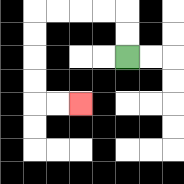{'start': '[5, 2]', 'end': '[3, 4]', 'path_directions': 'U,U,L,L,L,L,D,D,D,D,R,R', 'path_coordinates': '[[5, 2], [5, 1], [5, 0], [4, 0], [3, 0], [2, 0], [1, 0], [1, 1], [1, 2], [1, 3], [1, 4], [2, 4], [3, 4]]'}